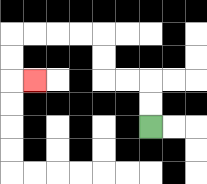{'start': '[6, 5]', 'end': '[1, 3]', 'path_directions': 'U,U,L,L,U,U,L,L,L,L,D,D,R', 'path_coordinates': '[[6, 5], [6, 4], [6, 3], [5, 3], [4, 3], [4, 2], [4, 1], [3, 1], [2, 1], [1, 1], [0, 1], [0, 2], [0, 3], [1, 3]]'}